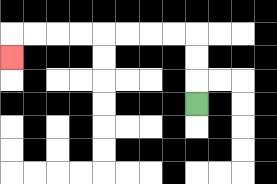{'start': '[8, 4]', 'end': '[0, 2]', 'path_directions': 'U,U,U,L,L,L,L,L,L,L,L,D', 'path_coordinates': '[[8, 4], [8, 3], [8, 2], [8, 1], [7, 1], [6, 1], [5, 1], [4, 1], [3, 1], [2, 1], [1, 1], [0, 1], [0, 2]]'}